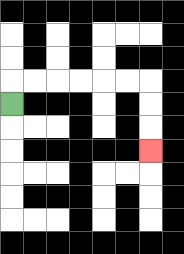{'start': '[0, 4]', 'end': '[6, 6]', 'path_directions': 'U,R,R,R,R,R,R,D,D,D', 'path_coordinates': '[[0, 4], [0, 3], [1, 3], [2, 3], [3, 3], [4, 3], [5, 3], [6, 3], [6, 4], [6, 5], [6, 6]]'}